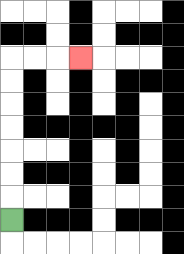{'start': '[0, 9]', 'end': '[3, 2]', 'path_directions': 'U,U,U,U,U,U,U,R,R,R', 'path_coordinates': '[[0, 9], [0, 8], [0, 7], [0, 6], [0, 5], [0, 4], [0, 3], [0, 2], [1, 2], [2, 2], [3, 2]]'}